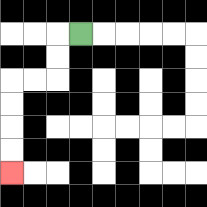{'start': '[3, 1]', 'end': '[0, 7]', 'path_directions': 'L,D,D,L,L,D,D,D,D', 'path_coordinates': '[[3, 1], [2, 1], [2, 2], [2, 3], [1, 3], [0, 3], [0, 4], [0, 5], [0, 6], [0, 7]]'}